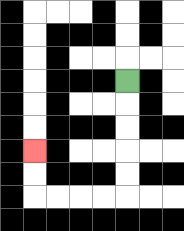{'start': '[5, 3]', 'end': '[1, 6]', 'path_directions': 'D,D,D,D,D,L,L,L,L,U,U', 'path_coordinates': '[[5, 3], [5, 4], [5, 5], [5, 6], [5, 7], [5, 8], [4, 8], [3, 8], [2, 8], [1, 8], [1, 7], [1, 6]]'}